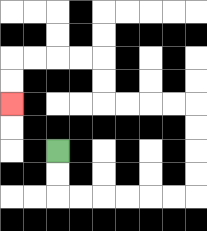{'start': '[2, 6]', 'end': '[0, 4]', 'path_directions': 'D,D,R,R,R,R,R,R,U,U,U,U,L,L,L,L,U,U,L,L,L,L,D,D', 'path_coordinates': '[[2, 6], [2, 7], [2, 8], [3, 8], [4, 8], [5, 8], [6, 8], [7, 8], [8, 8], [8, 7], [8, 6], [8, 5], [8, 4], [7, 4], [6, 4], [5, 4], [4, 4], [4, 3], [4, 2], [3, 2], [2, 2], [1, 2], [0, 2], [0, 3], [0, 4]]'}